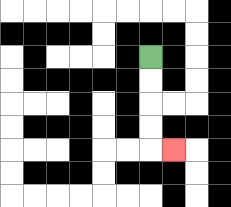{'start': '[6, 2]', 'end': '[7, 6]', 'path_directions': 'D,D,D,D,R', 'path_coordinates': '[[6, 2], [6, 3], [6, 4], [6, 5], [6, 6], [7, 6]]'}